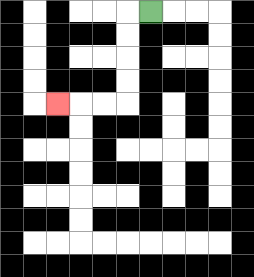{'start': '[6, 0]', 'end': '[2, 4]', 'path_directions': 'L,D,D,D,D,L,L,L', 'path_coordinates': '[[6, 0], [5, 0], [5, 1], [5, 2], [5, 3], [5, 4], [4, 4], [3, 4], [2, 4]]'}